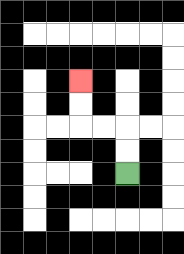{'start': '[5, 7]', 'end': '[3, 3]', 'path_directions': 'U,U,L,L,U,U', 'path_coordinates': '[[5, 7], [5, 6], [5, 5], [4, 5], [3, 5], [3, 4], [3, 3]]'}